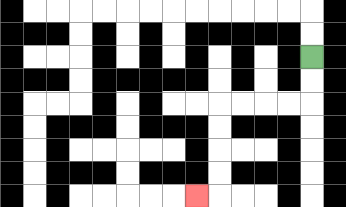{'start': '[13, 2]', 'end': '[8, 8]', 'path_directions': 'D,D,L,L,L,L,D,D,D,D,L', 'path_coordinates': '[[13, 2], [13, 3], [13, 4], [12, 4], [11, 4], [10, 4], [9, 4], [9, 5], [9, 6], [9, 7], [9, 8], [8, 8]]'}